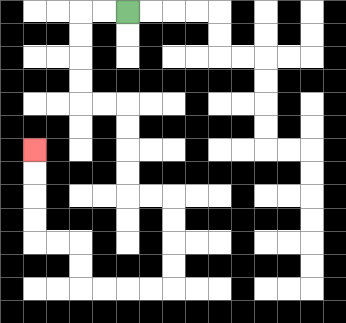{'start': '[5, 0]', 'end': '[1, 6]', 'path_directions': 'L,L,D,D,D,D,R,R,D,D,D,D,R,R,D,D,D,D,L,L,L,L,U,U,L,L,U,U,U,U', 'path_coordinates': '[[5, 0], [4, 0], [3, 0], [3, 1], [3, 2], [3, 3], [3, 4], [4, 4], [5, 4], [5, 5], [5, 6], [5, 7], [5, 8], [6, 8], [7, 8], [7, 9], [7, 10], [7, 11], [7, 12], [6, 12], [5, 12], [4, 12], [3, 12], [3, 11], [3, 10], [2, 10], [1, 10], [1, 9], [1, 8], [1, 7], [1, 6]]'}